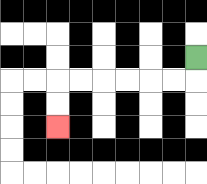{'start': '[8, 2]', 'end': '[2, 5]', 'path_directions': 'D,L,L,L,L,L,L,D,D', 'path_coordinates': '[[8, 2], [8, 3], [7, 3], [6, 3], [5, 3], [4, 3], [3, 3], [2, 3], [2, 4], [2, 5]]'}